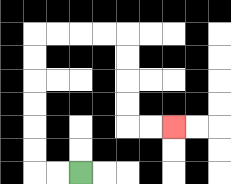{'start': '[3, 7]', 'end': '[7, 5]', 'path_directions': 'L,L,U,U,U,U,U,U,R,R,R,R,D,D,D,D,R,R', 'path_coordinates': '[[3, 7], [2, 7], [1, 7], [1, 6], [1, 5], [1, 4], [1, 3], [1, 2], [1, 1], [2, 1], [3, 1], [4, 1], [5, 1], [5, 2], [5, 3], [5, 4], [5, 5], [6, 5], [7, 5]]'}